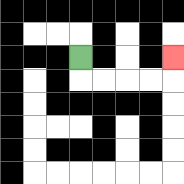{'start': '[3, 2]', 'end': '[7, 2]', 'path_directions': 'D,R,R,R,R,U', 'path_coordinates': '[[3, 2], [3, 3], [4, 3], [5, 3], [6, 3], [7, 3], [7, 2]]'}